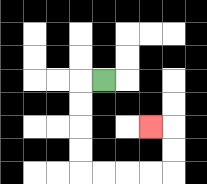{'start': '[4, 3]', 'end': '[6, 5]', 'path_directions': 'L,D,D,D,D,R,R,R,R,U,U,L', 'path_coordinates': '[[4, 3], [3, 3], [3, 4], [3, 5], [3, 6], [3, 7], [4, 7], [5, 7], [6, 7], [7, 7], [7, 6], [7, 5], [6, 5]]'}